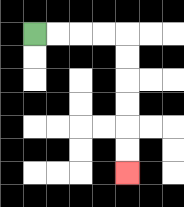{'start': '[1, 1]', 'end': '[5, 7]', 'path_directions': 'R,R,R,R,D,D,D,D,D,D', 'path_coordinates': '[[1, 1], [2, 1], [3, 1], [4, 1], [5, 1], [5, 2], [5, 3], [5, 4], [5, 5], [5, 6], [5, 7]]'}